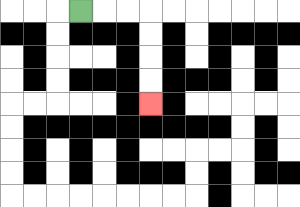{'start': '[3, 0]', 'end': '[6, 4]', 'path_directions': 'R,R,R,D,D,D,D', 'path_coordinates': '[[3, 0], [4, 0], [5, 0], [6, 0], [6, 1], [6, 2], [6, 3], [6, 4]]'}